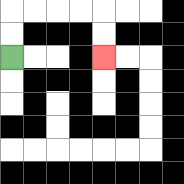{'start': '[0, 2]', 'end': '[4, 2]', 'path_directions': 'U,U,R,R,R,R,D,D', 'path_coordinates': '[[0, 2], [0, 1], [0, 0], [1, 0], [2, 0], [3, 0], [4, 0], [4, 1], [4, 2]]'}